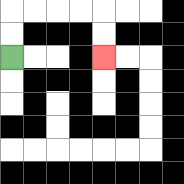{'start': '[0, 2]', 'end': '[4, 2]', 'path_directions': 'U,U,R,R,R,R,D,D', 'path_coordinates': '[[0, 2], [0, 1], [0, 0], [1, 0], [2, 0], [3, 0], [4, 0], [4, 1], [4, 2]]'}